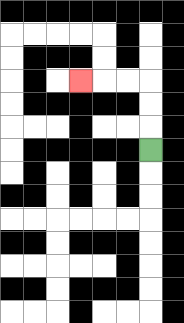{'start': '[6, 6]', 'end': '[3, 3]', 'path_directions': 'U,U,U,L,L,L', 'path_coordinates': '[[6, 6], [6, 5], [6, 4], [6, 3], [5, 3], [4, 3], [3, 3]]'}